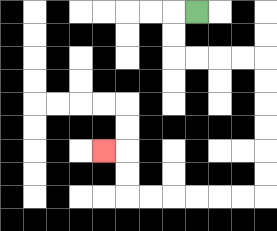{'start': '[8, 0]', 'end': '[4, 6]', 'path_directions': 'L,D,D,R,R,R,R,D,D,D,D,D,D,L,L,L,L,L,L,U,U,L', 'path_coordinates': '[[8, 0], [7, 0], [7, 1], [7, 2], [8, 2], [9, 2], [10, 2], [11, 2], [11, 3], [11, 4], [11, 5], [11, 6], [11, 7], [11, 8], [10, 8], [9, 8], [8, 8], [7, 8], [6, 8], [5, 8], [5, 7], [5, 6], [4, 6]]'}